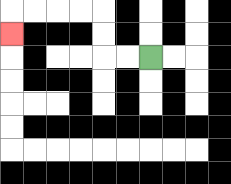{'start': '[6, 2]', 'end': '[0, 1]', 'path_directions': 'L,L,U,U,L,L,L,L,D', 'path_coordinates': '[[6, 2], [5, 2], [4, 2], [4, 1], [4, 0], [3, 0], [2, 0], [1, 0], [0, 0], [0, 1]]'}